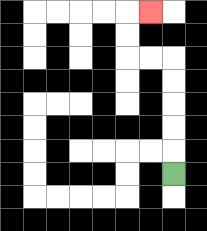{'start': '[7, 7]', 'end': '[6, 0]', 'path_directions': 'U,U,U,U,U,L,L,U,U,R', 'path_coordinates': '[[7, 7], [7, 6], [7, 5], [7, 4], [7, 3], [7, 2], [6, 2], [5, 2], [5, 1], [5, 0], [6, 0]]'}